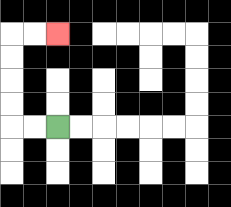{'start': '[2, 5]', 'end': '[2, 1]', 'path_directions': 'L,L,U,U,U,U,R,R', 'path_coordinates': '[[2, 5], [1, 5], [0, 5], [0, 4], [0, 3], [0, 2], [0, 1], [1, 1], [2, 1]]'}